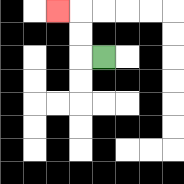{'start': '[4, 2]', 'end': '[2, 0]', 'path_directions': 'L,U,U,L', 'path_coordinates': '[[4, 2], [3, 2], [3, 1], [3, 0], [2, 0]]'}